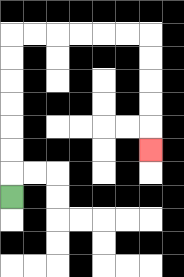{'start': '[0, 8]', 'end': '[6, 6]', 'path_directions': 'U,U,U,U,U,U,U,R,R,R,R,R,R,D,D,D,D,D', 'path_coordinates': '[[0, 8], [0, 7], [0, 6], [0, 5], [0, 4], [0, 3], [0, 2], [0, 1], [1, 1], [2, 1], [3, 1], [4, 1], [5, 1], [6, 1], [6, 2], [6, 3], [6, 4], [6, 5], [6, 6]]'}